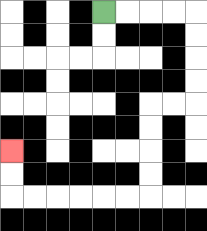{'start': '[4, 0]', 'end': '[0, 6]', 'path_directions': 'R,R,R,R,D,D,D,D,L,L,D,D,D,D,L,L,L,L,L,L,U,U', 'path_coordinates': '[[4, 0], [5, 0], [6, 0], [7, 0], [8, 0], [8, 1], [8, 2], [8, 3], [8, 4], [7, 4], [6, 4], [6, 5], [6, 6], [6, 7], [6, 8], [5, 8], [4, 8], [3, 8], [2, 8], [1, 8], [0, 8], [0, 7], [0, 6]]'}